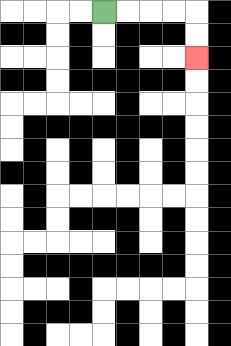{'start': '[4, 0]', 'end': '[8, 2]', 'path_directions': 'R,R,R,R,D,D', 'path_coordinates': '[[4, 0], [5, 0], [6, 0], [7, 0], [8, 0], [8, 1], [8, 2]]'}